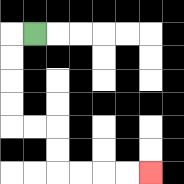{'start': '[1, 1]', 'end': '[6, 7]', 'path_directions': 'L,D,D,D,D,R,R,D,D,R,R,R,R', 'path_coordinates': '[[1, 1], [0, 1], [0, 2], [0, 3], [0, 4], [0, 5], [1, 5], [2, 5], [2, 6], [2, 7], [3, 7], [4, 7], [5, 7], [6, 7]]'}